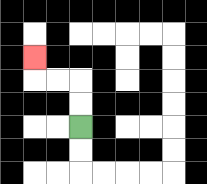{'start': '[3, 5]', 'end': '[1, 2]', 'path_directions': 'U,U,L,L,U', 'path_coordinates': '[[3, 5], [3, 4], [3, 3], [2, 3], [1, 3], [1, 2]]'}